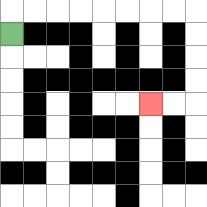{'start': '[0, 1]', 'end': '[6, 4]', 'path_directions': 'U,R,R,R,R,R,R,R,R,D,D,D,D,L,L', 'path_coordinates': '[[0, 1], [0, 0], [1, 0], [2, 0], [3, 0], [4, 0], [5, 0], [6, 0], [7, 0], [8, 0], [8, 1], [8, 2], [8, 3], [8, 4], [7, 4], [6, 4]]'}